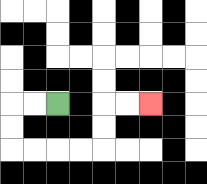{'start': '[2, 4]', 'end': '[6, 4]', 'path_directions': 'L,L,D,D,R,R,R,R,U,U,R,R', 'path_coordinates': '[[2, 4], [1, 4], [0, 4], [0, 5], [0, 6], [1, 6], [2, 6], [3, 6], [4, 6], [4, 5], [4, 4], [5, 4], [6, 4]]'}